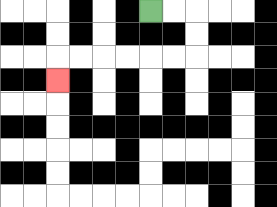{'start': '[6, 0]', 'end': '[2, 3]', 'path_directions': 'R,R,D,D,L,L,L,L,L,L,D', 'path_coordinates': '[[6, 0], [7, 0], [8, 0], [8, 1], [8, 2], [7, 2], [6, 2], [5, 2], [4, 2], [3, 2], [2, 2], [2, 3]]'}